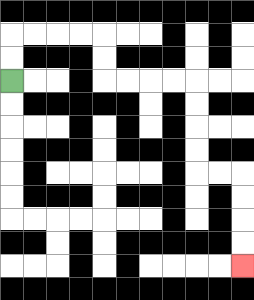{'start': '[0, 3]', 'end': '[10, 11]', 'path_directions': 'U,U,R,R,R,R,D,D,R,R,R,R,D,D,D,D,R,R,D,D,D,D', 'path_coordinates': '[[0, 3], [0, 2], [0, 1], [1, 1], [2, 1], [3, 1], [4, 1], [4, 2], [4, 3], [5, 3], [6, 3], [7, 3], [8, 3], [8, 4], [8, 5], [8, 6], [8, 7], [9, 7], [10, 7], [10, 8], [10, 9], [10, 10], [10, 11]]'}